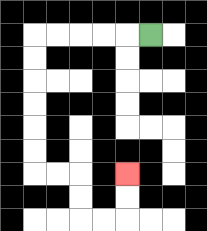{'start': '[6, 1]', 'end': '[5, 7]', 'path_directions': 'L,L,L,L,L,D,D,D,D,D,D,R,R,D,D,R,R,U,U', 'path_coordinates': '[[6, 1], [5, 1], [4, 1], [3, 1], [2, 1], [1, 1], [1, 2], [1, 3], [1, 4], [1, 5], [1, 6], [1, 7], [2, 7], [3, 7], [3, 8], [3, 9], [4, 9], [5, 9], [5, 8], [5, 7]]'}